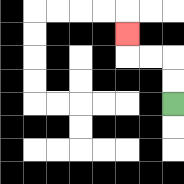{'start': '[7, 4]', 'end': '[5, 1]', 'path_directions': 'U,U,L,L,U', 'path_coordinates': '[[7, 4], [7, 3], [7, 2], [6, 2], [5, 2], [5, 1]]'}